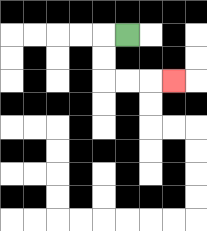{'start': '[5, 1]', 'end': '[7, 3]', 'path_directions': 'L,D,D,R,R,R', 'path_coordinates': '[[5, 1], [4, 1], [4, 2], [4, 3], [5, 3], [6, 3], [7, 3]]'}